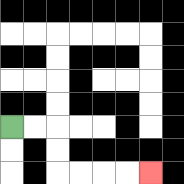{'start': '[0, 5]', 'end': '[6, 7]', 'path_directions': 'R,R,D,D,R,R,R,R', 'path_coordinates': '[[0, 5], [1, 5], [2, 5], [2, 6], [2, 7], [3, 7], [4, 7], [5, 7], [6, 7]]'}